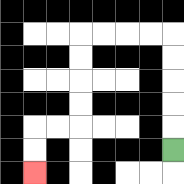{'start': '[7, 6]', 'end': '[1, 7]', 'path_directions': 'U,U,U,U,U,L,L,L,L,D,D,D,D,L,L,D,D', 'path_coordinates': '[[7, 6], [7, 5], [7, 4], [7, 3], [7, 2], [7, 1], [6, 1], [5, 1], [4, 1], [3, 1], [3, 2], [3, 3], [3, 4], [3, 5], [2, 5], [1, 5], [1, 6], [1, 7]]'}